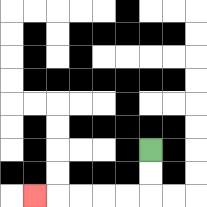{'start': '[6, 6]', 'end': '[1, 8]', 'path_directions': 'D,D,L,L,L,L,L', 'path_coordinates': '[[6, 6], [6, 7], [6, 8], [5, 8], [4, 8], [3, 8], [2, 8], [1, 8]]'}